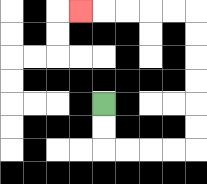{'start': '[4, 4]', 'end': '[3, 0]', 'path_directions': 'D,D,R,R,R,R,U,U,U,U,U,U,L,L,L,L,L', 'path_coordinates': '[[4, 4], [4, 5], [4, 6], [5, 6], [6, 6], [7, 6], [8, 6], [8, 5], [8, 4], [8, 3], [8, 2], [8, 1], [8, 0], [7, 0], [6, 0], [5, 0], [4, 0], [3, 0]]'}